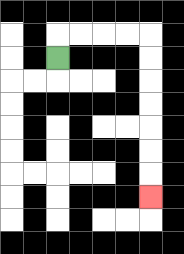{'start': '[2, 2]', 'end': '[6, 8]', 'path_directions': 'U,R,R,R,R,D,D,D,D,D,D,D', 'path_coordinates': '[[2, 2], [2, 1], [3, 1], [4, 1], [5, 1], [6, 1], [6, 2], [6, 3], [6, 4], [6, 5], [6, 6], [6, 7], [6, 8]]'}